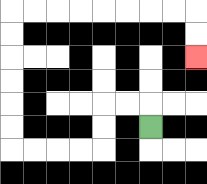{'start': '[6, 5]', 'end': '[8, 2]', 'path_directions': 'U,L,L,D,D,L,L,L,L,U,U,U,U,U,U,R,R,R,R,R,R,R,R,D,D', 'path_coordinates': '[[6, 5], [6, 4], [5, 4], [4, 4], [4, 5], [4, 6], [3, 6], [2, 6], [1, 6], [0, 6], [0, 5], [0, 4], [0, 3], [0, 2], [0, 1], [0, 0], [1, 0], [2, 0], [3, 0], [4, 0], [5, 0], [6, 0], [7, 0], [8, 0], [8, 1], [8, 2]]'}